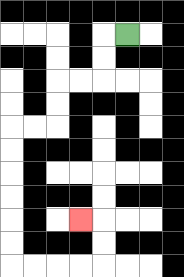{'start': '[5, 1]', 'end': '[3, 9]', 'path_directions': 'L,D,D,L,L,D,D,L,L,D,D,D,D,D,D,R,R,R,R,U,U,L', 'path_coordinates': '[[5, 1], [4, 1], [4, 2], [4, 3], [3, 3], [2, 3], [2, 4], [2, 5], [1, 5], [0, 5], [0, 6], [0, 7], [0, 8], [0, 9], [0, 10], [0, 11], [1, 11], [2, 11], [3, 11], [4, 11], [4, 10], [4, 9], [3, 9]]'}